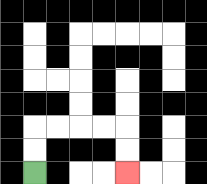{'start': '[1, 7]', 'end': '[5, 7]', 'path_directions': 'U,U,R,R,R,R,D,D', 'path_coordinates': '[[1, 7], [1, 6], [1, 5], [2, 5], [3, 5], [4, 5], [5, 5], [5, 6], [5, 7]]'}